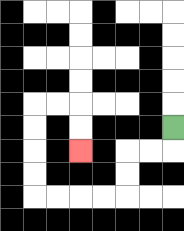{'start': '[7, 5]', 'end': '[3, 6]', 'path_directions': 'D,L,L,D,D,L,L,L,L,U,U,U,U,R,R,D,D', 'path_coordinates': '[[7, 5], [7, 6], [6, 6], [5, 6], [5, 7], [5, 8], [4, 8], [3, 8], [2, 8], [1, 8], [1, 7], [1, 6], [1, 5], [1, 4], [2, 4], [3, 4], [3, 5], [3, 6]]'}